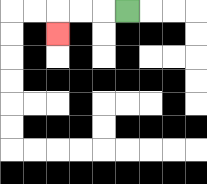{'start': '[5, 0]', 'end': '[2, 1]', 'path_directions': 'L,L,L,D', 'path_coordinates': '[[5, 0], [4, 0], [3, 0], [2, 0], [2, 1]]'}